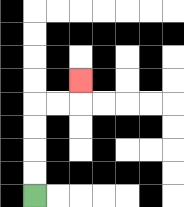{'start': '[1, 8]', 'end': '[3, 3]', 'path_directions': 'U,U,U,U,R,R,U', 'path_coordinates': '[[1, 8], [1, 7], [1, 6], [1, 5], [1, 4], [2, 4], [3, 4], [3, 3]]'}